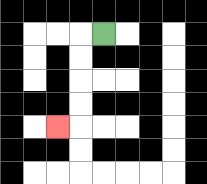{'start': '[4, 1]', 'end': '[2, 5]', 'path_directions': 'L,D,D,D,D,L', 'path_coordinates': '[[4, 1], [3, 1], [3, 2], [3, 3], [3, 4], [3, 5], [2, 5]]'}